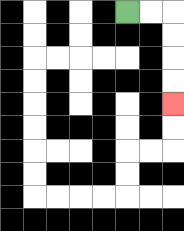{'start': '[5, 0]', 'end': '[7, 4]', 'path_directions': 'R,R,D,D,D,D', 'path_coordinates': '[[5, 0], [6, 0], [7, 0], [7, 1], [7, 2], [7, 3], [7, 4]]'}